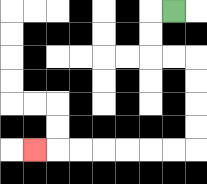{'start': '[7, 0]', 'end': '[1, 6]', 'path_directions': 'L,D,D,R,R,D,D,D,D,L,L,L,L,L,L,L', 'path_coordinates': '[[7, 0], [6, 0], [6, 1], [6, 2], [7, 2], [8, 2], [8, 3], [8, 4], [8, 5], [8, 6], [7, 6], [6, 6], [5, 6], [4, 6], [3, 6], [2, 6], [1, 6]]'}